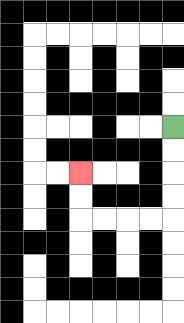{'start': '[7, 5]', 'end': '[3, 7]', 'path_directions': 'D,D,D,D,L,L,L,L,U,U', 'path_coordinates': '[[7, 5], [7, 6], [7, 7], [7, 8], [7, 9], [6, 9], [5, 9], [4, 9], [3, 9], [3, 8], [3, 7]]'}